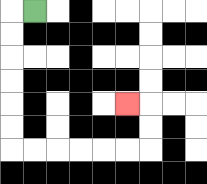{'start': '[1, 0]', 'end': '[5, 4]', 'path_directions': 'L,D,D,D,D,D,D,R,R,R,R,R,R,U,U,L', 'path_coordinates': '[[1, 0], [0, 0], [0, 1], [0, 2], [0, 3], [0, 4], [0, 5], [0, 6], [1, 6], [2, 6], [3, 6], [4, 6], [5, 6], [6, 6], [6, 5], [6, 4], [5, 4]]'}